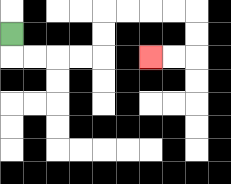{'start': '[0, 1]', 'end': '[6, 2]', 'path_directions': 'D,R,R,R,R,U,U,R,R,R,R,D,D,L,L', 'path_coordinates': '[[0, 1], [0, 2], [1, 2], [2, 2], [3, 2], [4, 2], [4, 1], [4, 0], [5, 0], [6, 0], [7, 0], [8, 0], [8, 1], [8, 2], [7, 2], [6, 2]]'}